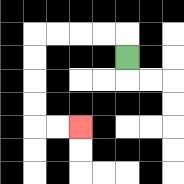{'start': '[5, 2]', 'end': '[3, 5]', 'path_directions': 'U,L,L,L,L,D,D,D,D,R,R', 'path_coordinates': '[[5, 2], [5, 1], [4, 1], [3, 1], [2, 1], [1, 1], [1, 2], [1, 3], [1, 4], [1, 5], [2, 5], [3, 5]]'}